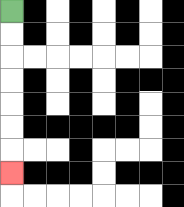{'start': '[0, 0]', 'end': '[0, 7]', 'path_directions': 'D,D,D,D,D,D,D', 'path_coordinates': '[[0, 0], [0, 1], [0, 2], [0, 3], [0, 4], [0, 5], [0, 6], [0, 7]]'}